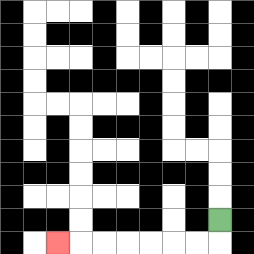{'start': '[9, 9]', 'end': '[2, 10]', 'path_directions': 'D,L,L,L,L,L,L,L', 'path_coordinates': '[[9, 9], [9, 10], [8, 10], [7, 10], [6, 10], [5, 10], [4, 10], [3, 10], [2, 10]]'}